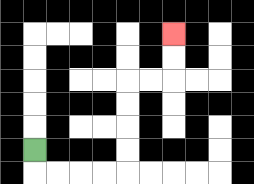{'start': '[1, 6]', 'end': '[7, 1]', 'path_directions': 'D,R,R,R,R,U,U,U,U,R,R,U,U', 'path_coordinates': '[[1, 6], [1, 7], [2, 7], [3, 7], [4, 7], [5, 7], [5, 6], [5, 5], [5, 4], [5, 3], [6, 3], [7, 3], [7, 2], [7, 1]]'}